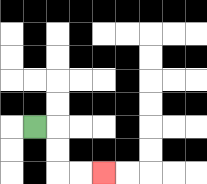{'start': '[1, 5]', 'end': '[4, 7]', 'path_directions': 'R,D,D,R,R', 'path_coordinates': '[[1, 5], [2, 5], [2, 6], [2, 7], [3, 7], [4, 7]]'}